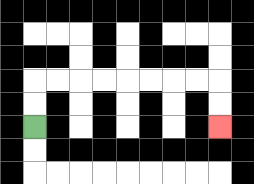{'start': '[1, 5]', 'end': '[9, 5]', 'path_directions': 'U,U,R,R,R,R,R,R,R,R,D,D', 'path_coordinates': '[[1, 5], [1, 4], [1, 3], [2, 3], [3, 3], [4, 3], [5, 3], [6, 3], [7, 3], [8, 3], [9, 3], [9, 4], [9, 5]]'}